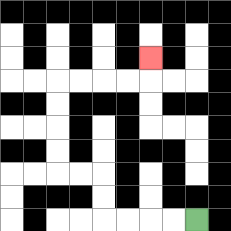{'start': '[8, 9]', 'end': '[6, 2]', 'path_directions': 'L,L,L,L,U,U,L,L,U,U,U,U,R,R,R,R,U', 'path_coordinates': '[[8, 9], [7, 9], [6, 9], [5, 9], [4, 9], [4, 8], [4, 7], [3, 7], [2, 7], [2, 6], [2, 5], [2, 4], [2, 3], [3, 3], [4, 3], [5, 3], [6, 3], [6, 2]]'}